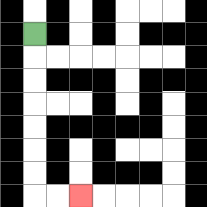{'start': '[1, 1]', 'end': '[3, 8]', 'path_directions': 'D,D,D,D,D,D,D,R,R', 'path_coordinates': '[[1, 1], [1, 2], [1, 3], [1, 4], [1, 5], [1, 6], [1, 7], [1, 8], [2, 8], [3, 8]]'}